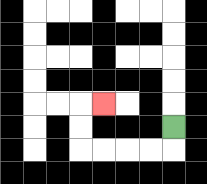{'start': '[7, 5]', 'end': '[4, 4]', 'path_directions': 'D,L,L,L,L,U,U,R', 'path_coordinates': '[[7, 5], [7, 6], [6, 6], [5, 6], [4, 6], [3, 6], [3, 5], [3, 4], [4, 4]]'}